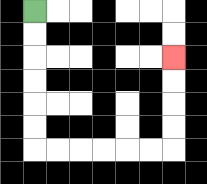{'start': '[1, 0]', 'end': '[7, 2]', 'path_directions': 'D,D,D,D,D,D,R,R,R,R,R,R,U,U,U,U', 'path_coordinates': '[[1, 0], [1, 1], [1, 2], [1, 3], [1, 4], [1, 5], [1, 6], [2, 6], [3, 6], [4, 6], [5, 6], [6, 6], [7, 6], [7, 5], [7, 4], [7, 3], [7, 2]]'}